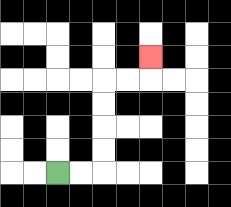{'start': '[2, 7]', 'end': '[6, 2]', 'path_directions': 'R,R,U,U,U,U,R,R,U', 'path_coordinates': '[[2, 7], [3, 7], [4, 7], [4, 6], [4, 5], [4, 4], [4, 3], [5, 3], [6, 3], [6, 2]]'}